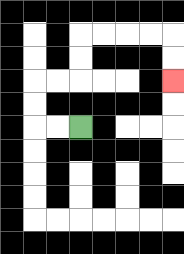{'start': '[3, 5]', 'end': '[7, 3]', 'path_directions': 'L,L,U,U,R,R,U,U,R,R,R,R,D,D', 'path_coordinates': '[[3, 5], [2, 5], [1, 5], [1, 4], [1, 3], [2, 3], [3, 3], [3, 2], [3, 1], [4, 1], [5, 1], [6, 1], [7, 1], [7, 2], [7, 3]]'}